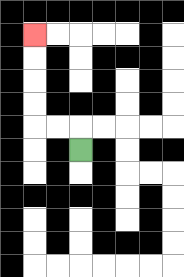{'start': '[3, 6]', 'end': '[1, 1]', 'path_directions': 'U,L,L,U,U,U,U', 'path_coordinates': '[[3, 6], [3, 5], [2, 5], [1, 5], [1, 4], [1, 3], [1, 2], [1, 1]]'}